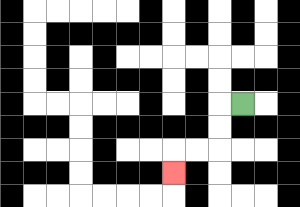{'start': '[10, 4]', 'end': '[7, 7]', 'path_directions': 'L,D,D,L,L,D', 'path_coordinates': '[[10, 4], [9, 4], [9, 5], [9, 6], [8, 6], [7, 6], [7, 7]]'}